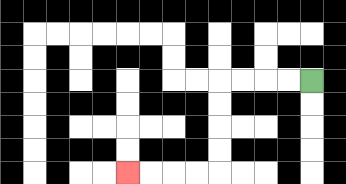{'start': '[13, 3]', 'end': '[5, 7]', 'path_directions': 'L,L,L,L,D,D,D,D,L,L,L,L', 'path_coordinates': '[[13, 3], [12, 3], [11, 3], [10, 3], [9, 3], [9, 4], [9, 5], [9, 6], [9, 7], [8, 7], [7, 7], [6, 7], [5, 7]]'}